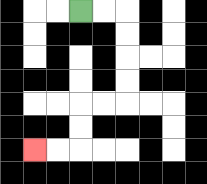{'start': '[3, 0]', 'end': '[1, 6]', 'path_directions': 'R,R,D,D,D,D,L,L,D,D,L,L', 'path_coordinates': '[[3, 0], [4, 0], [5, 0], [5, 1], [5, 2], [5, 3], [5, 4], [4, 4], [3, 4], [3, 5], [3, 6], [2, 6], [1, 6]]'}